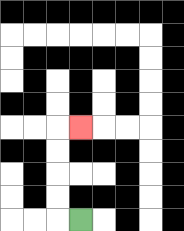{'start': '[3, 9]', 'end': '[3, 5]', 'path_directions': 'L,U,U,U,U,R', 'path_coordinates': '[[3, 9], [2, 9], [2, 8], [2, 7], [2, 6], [2, 5], [3, 5]]'}